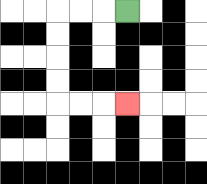{'start': '[5, 0]', 'end': '[5, 4]', 'path_directions': 'L,L,L,D,D,D,D,R,R,R', 'path_coordinates': '[[5, 0], [4, 0], [3, 0], [2, 0], [2, 1], [2, 2], [2, 3], [2, 4], [3, 4], [4, 4], [5, 4]]'}